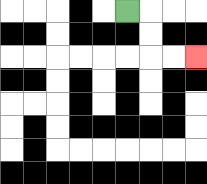{'start': '[5, 0]', 'end': '[8, 2]', 'path_directions': 'R,D,D,R,R', 'path_coordinates': '[[5, 0], [6, 0], [6, 1], [6, 2], [7, 2], [8, 2]]'}